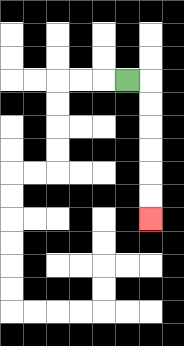{'start': '[5, 3]', 'end': '[6, 9]', 'path_directions': 'R,D,D,D,D,D,D', 'path_coordinates': '[[5, 3], [6, 3], [6, 4], [6, 5], [6, 6], [6, 7], [6, 8], [6, 9]]'}